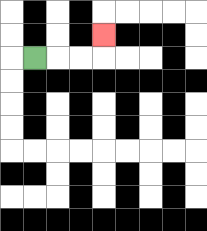{'start': '[1, 2]', 'end': '[4, 1]', 'path_directions': 'R,R,R,U', 'path_coordinates': '[[1, 2], [2, 2], [3, 2], [4, 2], [4, 1]]'}